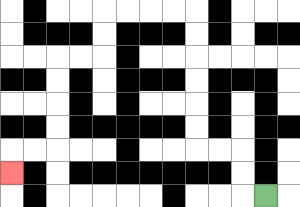{'start': '[11, 8]', 'end': '[0, 7]', 'path_directions': 'L,U,U,L,L,U,U,U,U,U,U,L,L,L,L,D,D,L,L,D,D,D,D,L,L,D', 'path_coordinates': '[[11, 8], [10, 8], [10, 7], [10, 6], [9, 6], [8, 6], [8, 5], [8, 4], [8, 3], [8, 2], [8, 1], [8, 0], [7, 0], [6, 0], [5, 0], [4, 0], [4, 1], [4, 2], [3, 2], [2, 2], [2, 3], [2, 4], [2, 5], [2, 6], [1, 6], [0, 6], [0, 7]]'}